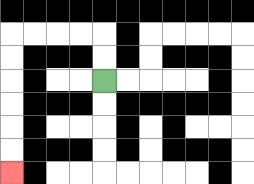{'start': '[4, 3]', 'end': '[0, 7]', 'path_directions': 'U,U,L,L,L,L,D,D,D,D,D,D', 'path_coordinates': '[[4, 3], [4, 2], [4, 1], [3, 1], [2, 1], [1, 1], [0, 1], [0, 2], [0, 3], [0, 4], [0, 5], [0, 6], [0, 7]]'}